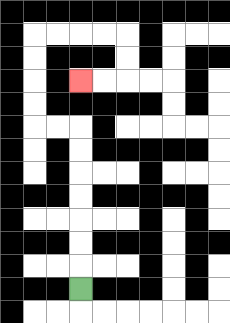{'start': '[3, 12]', 'end': '[3, 3]', 'path_directions': 'U,U,U,U,U,U,U,L,L,U,U,U,U,R,R,R,R,D,D,L,L', 'path_coordinates': '[[3, 12], [3, 11], [3, 10], [3, 9], [3, 8], [3, 7], [3, 6], [3, 5], [2, 5], [1, 5], [1, 4], [1, 3], [1, 2], [1, 1], [2, 1], [3, 1], [4, 1], [5, 1], [5, 2], [5, 3], [4, 3], [3, 3]]'}